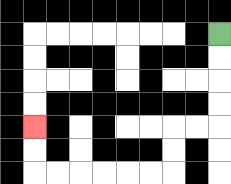{'start': '[9, 1]', 'end': '[1, 5]', 'path_directions': 'D,D,D,D,L,L,D,D,L,L,L,L,L,L,U,U', 'path_coordinates': '[[9, 1], [9, 2], [9, 3], [9, 4], [9, 5], [8, 5], [7, 5], [7, 6], [7, 7], [6, 7], [5, 7], [4, 7], [3, 7], [2, 7], [1, 7], [1, 6], [1, 5]]'}